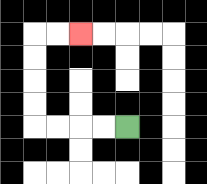{'start': '[5, 5]', 'end': '[3, 1]', 'path_directions': 'L,L,L,L,U,U,U,U,R,R', 'path_coordinates': '[[5, 5], [4, 5], [3, 5], [2, 5], [1, 5], [1, 4], [1, 3], [1, 2], [1, 1], [2, 1], [3, 1]]'}